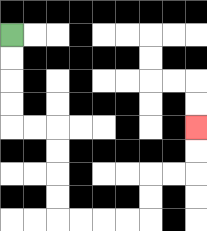{'start': '[0, 1]', 'end': '[8, 5]', 'path_directions': 'D,D,D,D,R,R,D,D,D,D,R,R,R,R,U,U,R,R,U,U', 'path_coordinates': '[[0, 1], [0, 2], [0, 3], [0, 4], [0, 5], [1, 5], [2, 5], [2, 6], [2, 7], [2, 8], [2, 9], [3, 9], [4, 9], [5, 9], [6, 9], [6, 8], [6, 7], [7, 7], [8, 7], [8, 6], [8, 5]]'}